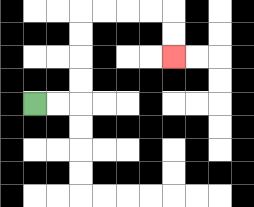{'start': '[1, 4]', 'end': '[7, 2]', 'path_directions': 'R,R,U,U,U,U,R,R,R,R,D,D', 'path_coordinates': '[[1, 4], [2, 4], [3, 4], [3, 3], [3, 2], [3, 1], [3, 0], [4, 0], [5, 0], [6, 0], [7, 0], [7, 1], [7, 2]]'}